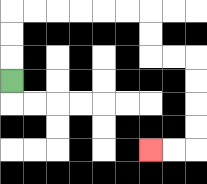{'start': '[0, 3]', 'end': '[6, 6]', 'path_directions': 'U,U,U,R,R,R,R,R,R,D,D,R,R,D,D,D,D,L,L', 'path_coordinates': '[[0, 3], [0, 2], [0, 1], [0, 0], [1, 0], [2, 0], [3, 0], [4, 0], [5, 0], [6, 0], [6, 1], [6, 2], [7, 2], [8, 2], [8, 3], [8, 4], [8, 5], [8, 6], [7, 6], [6, 6]]'}